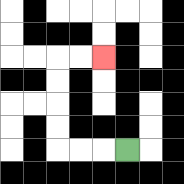{'start': '[5, 6]', 'end': '[4, 2]', 'path_directions': 'L,L,L,U,U,U,U,R,R', 'path_coordinates': '[[5, 6], [4, 6], [3, 6], [2, 6], [2, 5], [2, 4], [2, 3], [2, 2], [3, 2], [4, 2]]'}